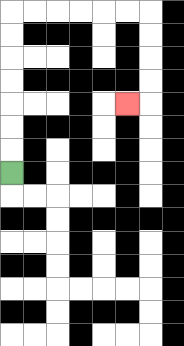{'start': '[0, 7]', 'end': '[5, 4]', 'path_directions': 'U,U,U,U,U,U,U,R,R,R,R,R,R,D,D,D,D,L', 'path_coordinates': '[[0, 7], [0, 6], [0, 5], [0, 4], [0, 3], [0, 2], [0, 1], [0, 0], [1, 0], [2, 0], [3, 0], [4, 0], [5, 0], [6, 0], [6, 1], [6, 2], [6, 3], [6, 4], [5, 4]]'}